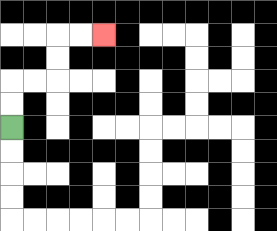{'start': '[0, 5]', 'end': '[4, 1]', 'path_directions': 'U,U,R,R,U,U,R,R', 'path_coordinates': '[[0, 5], [0, 4], [0, 3], [1, 3], [2, 3], [2, 2], [2, 1], [3, 1], [4, 1]]'}